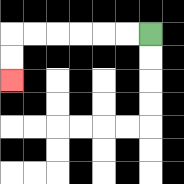{'start': '[6, 1]', 'end': '[0, 3]', 'path_directions': 'L,L,L,L,L,L,D,D', 'path_coordinates': '[[6, 1], [5, 1], [4, 1], [3, 1], [2, 1], [1, 1], [0, 1], [0, 2], [0, 3]]'}